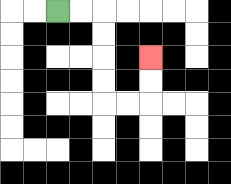{'start': '[2, 0]', 'end': '[6, 2]', 'path_directions': 'R,R,D,D,D,D,R,R,U,U', 'path_coordinates': '[[2, 0], [3, 0], [4, 0], [4, 1], [4, 2], [4, 3], [4, 4], [5, 4], [6, 4], [6, 3], [6, 2]]'}